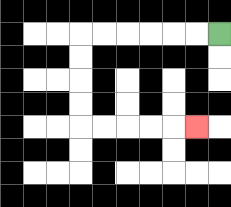{'start': '[9, 1]', 'end': '[8, 5]', 'path_directions': 'L,L,L,L,L,L,D,D,D,D,R,R,R,R,R', 'path_coordinates': '[[9, 1], [8, 1], [7, 1], [6, 1], [5, 1], [4, 1], [3, 1], [3, 2], [3, 3], [3, 4], [3, 5], [4, 5], [5, 5], [6, 5], [7, 5], [8, 5]]'}